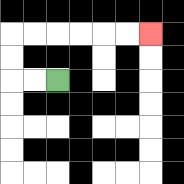{'start': '[2, 3]', 'end': '[6, 1]', 'path_directions': 'L,L,U,U,R,R,R,R,R,R', 'path_coordinates': '[[2, 3], [1, 3], [0, 3], [0, 2], [0, 1], [1, 1], [2, 1], [3, 1], [4, 1], [5, 1], [6, 1]]'}